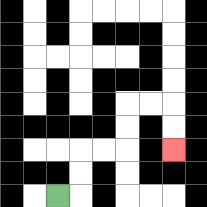{'start': '[2, 8]', 'end': '[7, 6]', 'path_directions': 'R,U,U,R,R,U,U,R,R,D,D', 'path_coordinates': '[[2, 8], [3, 8], [3, 7], [3, 6], [4, 6], [5, 6], [5, 5], [5, 4], [6, 4], [7, 4], [7, 5], [7, 6]]'}